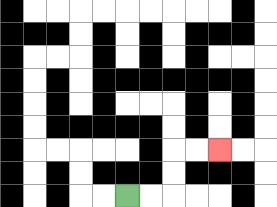{'start': '[5, 8]', 'end': '[9, 6]', 'path_directions': 'R,R,U,U,R,R', 'path_coordinates': '[[5, 8], [6, 8], [7, 8], [7, 7], [7, 6], [8, 6], [9, 6]]'}